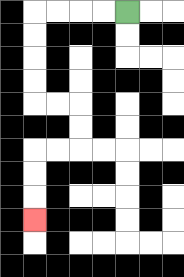{'start': '[5, 0]', 'end': '[1, 9]', 'path_directions': 'L,L,L,L,D,D,D,D,R,R,D,D,L,L,D,D,D', 'path_coordinates': '[[5, 0], [4, 0], [3, 0], [2, 0], [1, 0], [1, 1], [1, 2], [1, 3], [1, 4], [2, 4], [3, 4], [3, 5], [3, 6], [2, 6], [1, 6], [1, 7], [1, 8], [1, 9]]'}